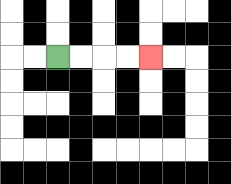{'start': '[2, 2]', 'end': '[6, 2]', 'path_directions': 'R,R,R,R', 'path_coordinates': '[[2, 2], [3, 2], [4, 2], [5, 2], [6, 2]]'}